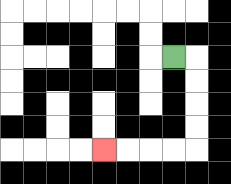{'start': '[7, 2]', 'end': '[4, 6]', 'path_directions': 'R,D,D,D,D,L,L,L,L', 'path_coordinates': '[[7, 2], [8, 2], [8, 3], [8, 4], [8, 5], [8, 6], [7, 6], [6, 6], [5, 6], [4, 6]]'}